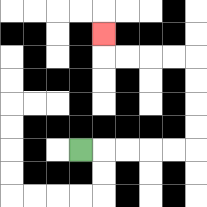{'start': '[3, 6]', 'end': '[4, 1]', 'path_directions': 'R,R,R,R,R,U,U,U,U,L,L,L,L,U', 'path_coordinates': '[[3, 6], [4, 6], [5, 6], [6, 6], [7, 6], [8, 6], [8, 5], [8, 4], [8, 3], [8, 2], [7, 2], [6, 2], [5, 2], [4, 2], [4, 1]]'}